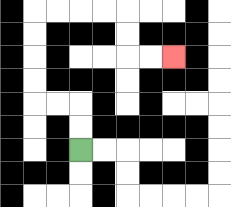{'start': '[3, 6]', 'end': '[7, 2]', 'path_directions': 'U,U,L,L,U,U,U,U,R,R,R,R,D,D,R,R', 'path_coordinates': '[[3, 6], [3, 5], [3, 4], [2, 4], [1, 4], [1, 3], [1, 2], [1, 1], [1, 0], [2, 0], [3, 0], [4, 0], [5, 0], [5, 1], [5, 2], [6, 2], [7, 2]]'}